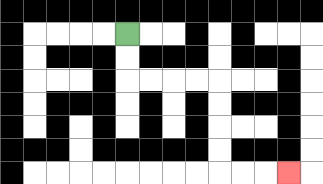{'start': '[5, 1]', 'end': '[12, 7]', 'path_directions': 'D,D,R,R,R,R,D,D,D,D,R,R,R', 'path_coordinates': '[[5, 1], [5, 2], [5, 3], [6, 3], [7, 3], [8, 3], [9, 3], [9, 4], [9, 5], [9, 6], [9, 7], [10, 7], [11, 7], [12, 7]]'}